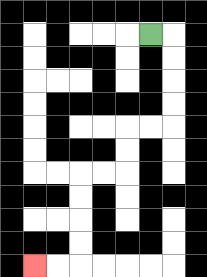{'start': '[6, 1]', 'end': '[1, 11]', 'path_directions': 'R,D,D,D,D,L,L,D,D,L,L,D,D,D,D,L,L', 'path_coordinates': '[[6, 1], [7, 1], [7, 2], [7, 3], [7, 4], [7, 5], [6, 5], [5, 5], [5, 6], [5, 7], [4, 7], [3, 7], [3, 8], [3, 9], [3, 10], [3, 11], [2, 11], [1, 11]]'}